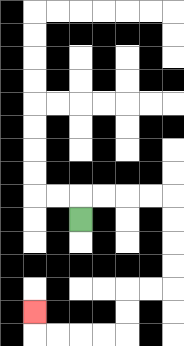{'start': '[3, 9]', 'end': '[1, 13]', 'path_directions': 'U,R,R,R,R,D,D,D,D,L,L,D,D,L,L,L,L,U', 'path_coordinates': '[[3, 9], [3, 8], [4, 8], [5, 8], [6, 8], [7, 8], [7, 9], [7, 10], [7, 11], [7, 12], [6, 12], [5, 12], [5, 13], [5, 14], [4, 14], [3, 14], [2, 14], [1, 14], [1, 13]]'}